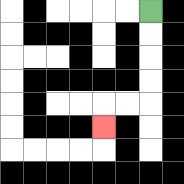{'start': '[6, 0]', 'end': '[4, 5]', 'path_directions': 'D,D,D,D,L,L,D', 'path_coordinates': '[[6, 0], [6, 1], [6, 2], [6, 3], [6, 4], [5, 4], [4, 4], [4, 5]]'}